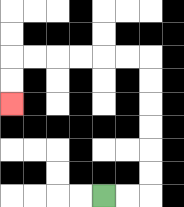{'start': '[4, 8]', 'end': '[0, 4]', 'path_directions': 'R,R,U,U,U,U,U,U,L,L,L,L,L,L,D,D', 'path_coordinates': '[[4, 8], [5, 8], [6, 8], [6, 7], [6, 6], [6, 5], [6, 4], [6, 3], [6, 2], [5, 2], [4, 2], [3, 2], [2, 2], [1, 2], [0, 2], [0, 3], [0, 4]]'}